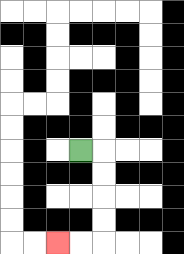{'start': '[3, 6]', 'end': '[2, 10]', 'path_directions': 'R,D,D,D,D,L,L', 'path_coordinates': '[[3, 6], [4, 6], [4, 7], [4, 8], [4, 9], [4, 10], [3, 10], [2, 10]]'}